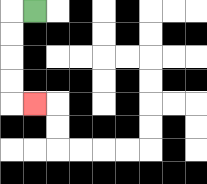{'start': '[1, 0]', 'end': '[1, 4]', 'path_directions': 'L,D,D,D,D,R', 'path_coordinates': '[[1, 0], [0, 0], [0, 1], [0, 2], [0, 3], [0, 4], [1, 4]]'}